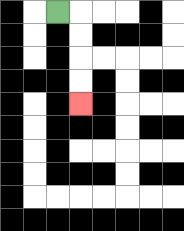{'start': '[2, 0]', 'end': '[3, 4]', 'path_directions': 'R,D,D,D,D', 'path_coordinates': '[[2, 0], [3, 0], [3, 1], [3, 2], [3, 3], [3, 4]]'}